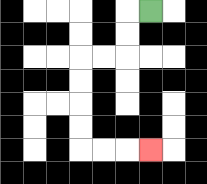{'start': '[6, 0]', 'end': '[6, 6]', 'path_directions': 'L,D,D,L,L,D,D,D,D,R,R,R', 'path_coordinates': '[[6, 0], [5, 0], [5, 1], [5, 2], [4, 2], [3, 2], [3, 3], [3, 4], [3, 5], [3, 6], [4, 6], [5, 6], [6, 6]]'}